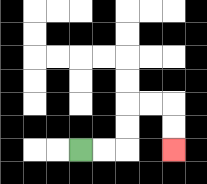{'start': '[3, 6]', 'end': '[7, 6]', 'path_directions': 'R,R,U,U,R,R,D,D', 'path_coordinates': '[[3, 6], [4, 6], [5, 6], [5, 5], [5, 4], [6, 4], [7, 4], [7, 5], [7, 6]]'}